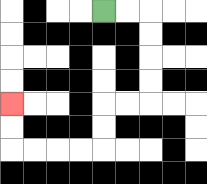{'start': '[4, 0]', 'end': '[0, 4]', 'path_directions': 'R,R,D,D,D,D,L,L,D,D,L,L,L,L,U,U', 'path_coordinates': '[[4, 0], [5, 0], [6, 0], [6, 1], [6, 2], [6, 3], [6, 4], [5, 4], [4, 4], [4, 5], [4, 6], [3, 6], [2, 6], [1, 6], [0, 6], [0, 5], [0, 4]]'}